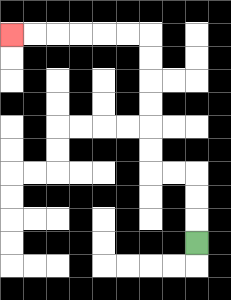{'start': '[8, 10]', 'end': '[0, 1]', 'path_directions': 'U,U,U,L,L,U,U,U,U,U,U,L,L,L,L,L,L', 'path_coordinates': '[[8, 10], [8, 9], [8, 8], [8, 7], [7, 7], [6, 7], [6, 6], [6, 5], [6, 4], [6, 3], [6, 2], [6, 1], [5, 1], [4, 1], [3, 1], [2, 1], [1, 1], [0, 1]]'}